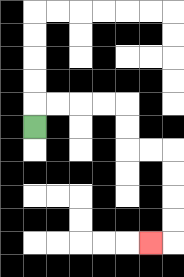{'start': '[1, 5]', 'end': '[6, 10]', 'path_directions': 'U,R,R,R,R,D,D,R,R,D,D,D,D,L', 'path_coordinates': '[[1, 5], [1, 4], [2, 4], [3, 4], [4, 4], [5, 4], [5, 5], [5, 6], [6, 6], [7, 6], [7, 7], [7, 8], [7, 9], [7, 10], [6, 10]]'}